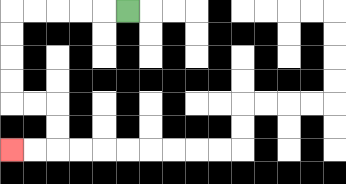{'start': '[5, 0]', 'end': '[0, 6]', 'path_directions': 'L,L,L,L,L,D,D,D,D,R,R,D,D,L,L', 'path_coordinates': '[[5, 0], [4, 0], [3, 0], [2, 0], [1, 0], [0, 0], [0, 1], [0, 2], [0, 3], [0, 4], [1, 4], [2, 4], [2, 5], [2, 6], [1, 6], [0, 6]]'}